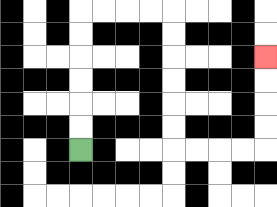{'start': '[3, 6]', 'end': '[11, 2]', 'path_directions': 'U,U,U,U,U,U,R,R,R,R,D,D,D,D,D,D,R,R,R,R,U,U,U,U', 'path_coordinates': '[[3, 6], [3, 5], [3, 4], [3, 3], [3, 2], [3, 1], [3, 0], [4, 0], [5, 0], [6, 0], [7, 0], [7, 1], [7, 2], [7, 3], [7, 4], [7, 5], [7, 6], [8, 6], [9, 6], [10, 6], [11, 6], [11, 5], [11, 4], [11, 3], [11, 2]]'}